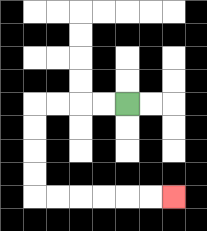{'start': '[5, 4]', 'end': '[7, 8]', 'path_directions': 'L,L,L,L,D,D,D,D,R,R,R,R,R,R', 'path_coordinates': '[[5, 4], [4, 4], [3, 4], [2, 4], [1, 4], [1, 5], [1, 6], [1, 7], [1, 8], [2, 8], [3, 8], [4, 8], [5, 8], [6, 8], [7, 8]]'}